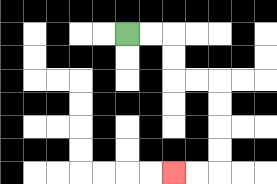{'start': '[5, 1]', 'end': '[7, 7]', 'path_directions': 'R,R,D,D,R,R,D,D,D,D,L,L', 'path_coordinates': '[[5, 1], [6, 1], [7, 1], [7, 2], [7, 3], [8, 3], [9, 3], [9, 4], [9, 5], [9, 6], [9, 7], [8, 7], [7, 7]]'}